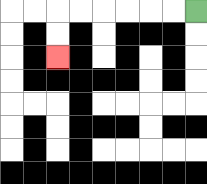{'start': '[8, 0]', 'end': '[2, 2]', 'path_directions': 'L,L,L,L,L,L,D,D', 'path_coordinates': '[[8, 0], [7, 0], [6, 0], [5, 0], [4, 0], [3, 0], [2, 0], [2, 1], [2, 2]]'}